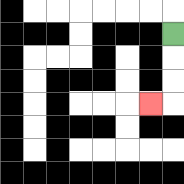{'start': '[7, 1]', 'end': '[6, 4]', 'path_directions': 'D,D,D,L', 'path_coordinates': '[[7, 1], [7, 2], [7, 3], [7, 4], [6, 4]]'}